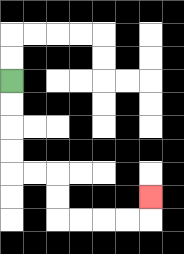{'start': '[0, 3]', 'end': '[6, 8]', 'path_directions': 'D,D,D,D,R,R,D,D,R,R,R,R,U', 'path_coordinates': '[[0, 3], [0, 4], [0, 5], [0, 6], [0, 7], [1, 7], [2, 7], [2, 8], [2, 9], [3, 9], [4, 9], [5, 9], [6, 9], [6, 8]]'}